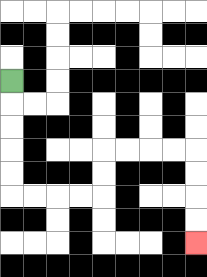{'start': '[0, 3]', 'end': '[8, 10]', 'path_directions': 'D,D,D,D,D,R,R,R,R,U,U,R,R,R,R,D,D,D,D', 'path_coordinates': '[[0, 3], [0, 4], [0, 5], [0, 6], [0, 7], [0, 8], [1, 8], [2, 8], [3, 8], [4, 8], [4, 7], [4, 6], [5, 6], [6, 6], [7, 6], [8, 6], [8, 7], [8, 8], [8, 9], [8, 10]]'}